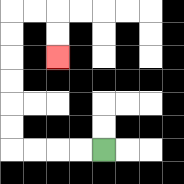{'start': '[4, 6]', 'end': '[2, 2]', 'path_directions': 'L,L,L,L,U,U,U,U,U,U,R,R,D,D', 'path_coordinates': '[[4, 6], [3, 6], [2, 6], [1, 6], [0, 6], [0, 5], [0, 4], [0, 3], [0, 2], [0, 1], [0, 0], [1, 0], [2, 0], [2, 1], [2, 2]]'}